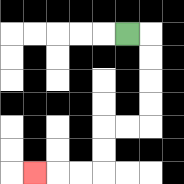{'start': '[5, 1]', 'end': '[1, 7]', 'path_directions': 'R,D,D,D,D,L,L,D,D,L,L,L', 'path_coordinates': '[[5, 1], [6, 1], [6, 2], [6, 3], [6, 4], [6, 5], [5, 5], [4, 5], [4, 6], [4, 7], [3, 7], [2, 7], [1, 7]]'}